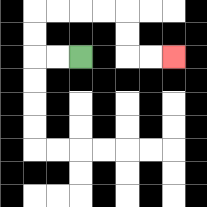{'start': '[3, 2]', 'end': '[7, 2]', 'path_directions': 'L,L,U,U,R,R,R,R,D,D,R,R', 'path_coordinates': '[[3, 2], [2, 2], [1, 2], [1, 1], [1, 0], [2, 0], [3, 0], [4, 0], [5, 0], [5, 1], [5, 2], [6, 2], [7, 2]]'}